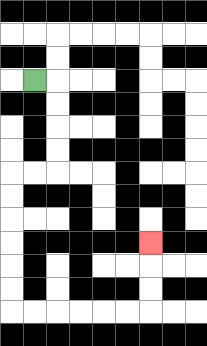{'start': '[1, 3]', 'end': '[6, 10]', 'path_directions': 'R,D,D,D,D,L,L,D,D,D,D,D,D,R,R,R,R,R,R,U,U,U', 'path_coordinates': '[[1, 3], [2, 3], [2, 4], [2, 5], [2, 6], [2, 7], [1, 7], [0, 7], [0, 8], [0, 9], [0, 10], [0, 11], [0, 12], [0, 13], [1, 13], [2, 13], [3, 13], [4, 13], [5, 13], [6, 13], [6, 12], [6, 11], [6, 10]]'}